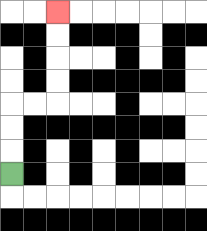{'start': '[0, 7]', 'end': '[2, 0]', 'path_directions': 'U,U,U,R,R,U,U,U,U', 'path_coordinates': '[[0, 7], [0, 6], [0, 5], [0, 4], [1, 4], [2, 4], [2, 3], [2, 2], [2, 1], [2, 0]]'}